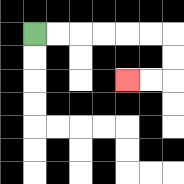{'start': '[1, 1]', 'end': '[5, 3]', 'path_directions': 'R,R,R,R,R,R,D,D,L,L', 'path_coordinates': '[[1, 1], [2, 1], [3, 1], [4, 1], [5, 1], [6, 1], [7, 1], [7, 2], [7, 3], [6, 3], [5, 3]]'}